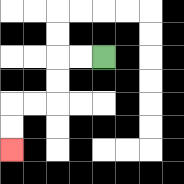{'start': '[4, 2]', 'end': '[0, 6]', 'path_directions': 'L,L,D,D,L,L,D,D', 'path_coordinates': '[[4, 2], [3, 2], [2, 2], [2, 3], [2, 4], [1, 4], [0, 4], [0, 5], [0, 6]]'}